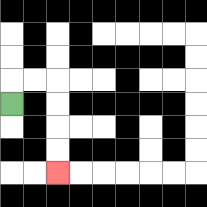{'start': '[0, 4]', 'end': '[2, 7]', 'path_directions': 'U,R,R,D,D,D,D', 'path_coordinates': '[[0, 4], [0, 3], [1, 3], [2, 3], [2, 4], [2, 5], [2, 6], [2, 7]]'}